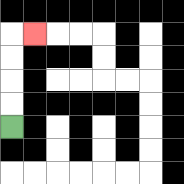{'start': '[0, 5]', 'end': '[1, 1]', 'path_directions': 'U,U,U,U,R', 'path_coordinates': '[[0, 5], [0, 4], [0, 3], [0, 2], [0, 1], [1, 1]]'}